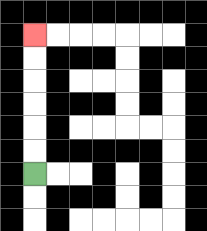{'start': '[1, 7]', 'end': '[1, 1]', 'path_directions': 'U,U,U,U,U,U', 'path_coordinates': '[[1, 7], [1, 6], [1, 5], [1, 4], [1, 3], [1, 2], [1, 1]]'}